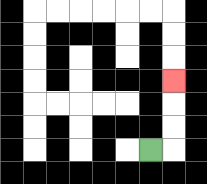{'start': '[6, 6]', 'end': '[7, 3]', 'path_directions': 'R,U,U,U', 'path_coordinates': '[[6, 6], [7, 6], [7, 5], [7, 4], [7, 3]]'}